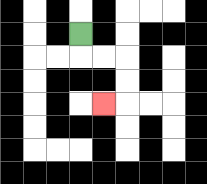{'start': '[3, 1]', 'end': '[4, 4]', 'path_directions': 'D,R,R,D,D,L', 'path_coordinates': '[[3, 1], [3, 2], [4, 2], [5, 2], [5, 3], [5, 4], [4, 4]]'}